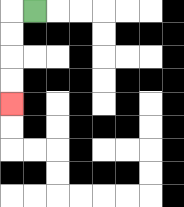{'start': '[1, 0]', 'end': '[0, 4]', 'path_directions': 'L,D,D,D,D', 'path_coordinates': '[[1, 0], [0, 0], [0, 1], [0, 2], [0, 3], [0, 4]]'}